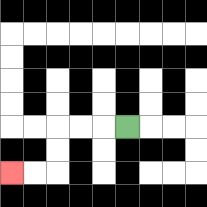{'start': '[5, 5]', 'end': '[0, 7]', 'path_directions': 'L,L,L,D,D,L,L', 'path_coordinates': '[[5, 5], [4, 5], [3, 5], [2, 5], [2, 6], [2, 7], [1, 7], [0, 7]]'}